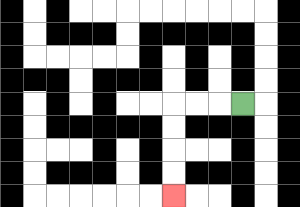{'start': '[10, 4]', 'end': '[7, 8]', 'path_directions': 'L,L,L,D,D,D,D', 'path_coordinates': '[[10, 4], [9, 4], [8, 4], [7, 4], [7, 5], [7, 6], [7, 7], [7, 8]]'}